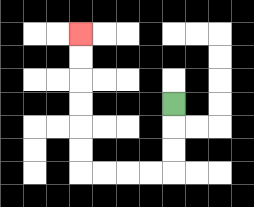{'start': '[7, 4]', 'end': '[3, 1]', 'path_directions': 'D,D,D,L,L,L,L,U,U,U,U,U,U', 'path_coordinates': '[[7, 4], [7, 5], [7, 6], [7, 7], [6, 7], [5, 7], [4, 7], [3, 7], [3, 6], [3, 5], [3, 4], [3, 3], [3, 2], [3, 1]]'}